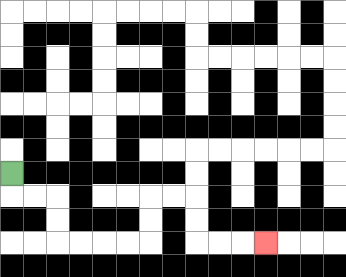{'start': '[0, 7]', 'end': '[11, 10]', 'path_directions': 'D,R,R,D,D,R,R,R,R,U,U,R,R,D,D,R,R,R', 'path_coordinates': '[[0, 7], [0, 8], [1, 8], [2, 8], [2, 9], [2, 10], [3, 10], [4, 10], [5, 10], [6, 10], [6, 9], [6, 8], [7, 8], [8, 8], [8, 9], [8, 10], [9, 10], [10, 10], [11, 10]]'}